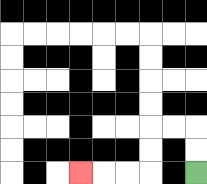{'start': '[8, 7]', 'end': '[3, 7]', 'path_directions': 'U,U,L,L,D,D,L,L,L', 'path_coordinates': '[[8, 7], [8, 6], [8, 5], [7, 5], [6, 5], [6, 6], [6, 7], [5, 7], [4, 7], [3, 7]]'}